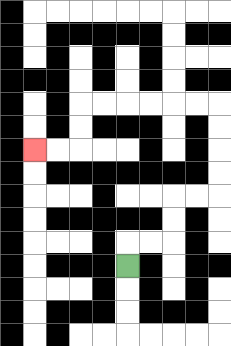{'start': '[5, 11]', 'end': '[1, 6]', 'path_directions': 'U,R,R,U,U,R,R,U,U,U,U,L,L,L,L,L,L,D,D,L,L', 'path_coordinates': '[[5, 11], [5, 10], [6, 10], [7, 10], [7, 9], [7, 8], [8, 8], [9, 8], [9, 7], [9, 6], [9, 5], [9, 4], [8, 4], [7, 4], [6, 4], [5, 4], [4, 4], [3, 4], [3, 5], [3, 6], [2, 6], [1, 6]]'}